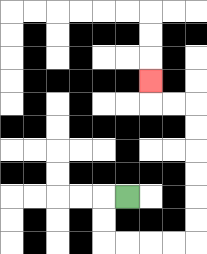{'start': '[5, 8]', 'end': '[6, 3]', 'path_directions': 'L,D,D,R,R,R,R,U,U,U,U,U,U,L,L,U', 'path_coordinates': '[[5, 8], [4, 8], [4, 9], [4, 10], [5, 10], [6, 10], [7, 10], [8, 10], [8, 9], [8, 8], [8, 7], [8, 6], [8, 5], [8, 4], [7, 4], [6, 4], [6, 3]]'}